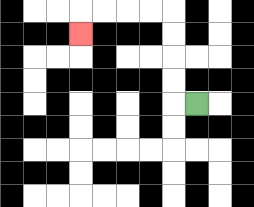{'start': '[8, 4]', 'end': '[3, 1]', 'path_directions': 'L,U,U,U,U,L,L,L,L,D', 'path_coordinates': '[[8, 4], [7, 4], [7, 3], [7, 2], [7, 1], [7, 0], [6, 0], [5, 0], [4, 0], [3, 0], [3, 1]]'}